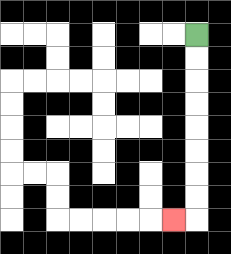{'start': '[8, 1]', 'end': '[7, 9]', 'path_directions': 'D,D,D,D,D,D,D,D,L', 'path_coordinates': '[[8, 1], [8, 2], [8, 3], [8, 4], [8, 5], [8, 6], [8, 7], [8, 8], [8, 9], [7, 9]]'}